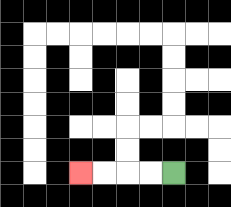{'start': '[7, 7]', 'end': '[3, 7]', 'path_directions': 'L,L,L,L', 'path_coordinates': '[[7, 7], [6, 7], [5, 7], [4, 7], [3, 7]]'}